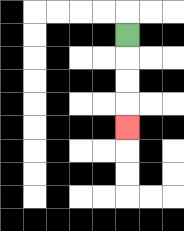{'start': '[5, 1]', 'end': '[5, 5]', 'path_directions': 'D,D,D,D', 'path_coordinates': '[[5, 1], [5, 2], [5, 3], [5, 4], [5, 5]]'}